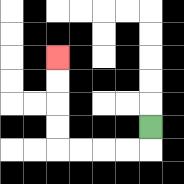{'start': '[6, 5]', 'end': '[2, 2]', 'path_directions': 'D,L,L,L,L,U,U,U,U', 'path_coordinates': '[[6, 5], [6, 6], [5, 6], [4, 6], [3, 6], [2, 6], [2, 5], [2, 4], [2, 3], [2, 2]]'}